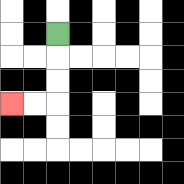{'start': '[2, 1]', 'end': '[0, 4]', 'path_directions': 'D,D,D,L,L', 'path_coordinates': '[[2, 1], [2, 2], [2, 3], [2, 4], [1, 4], [0, 4]]'}